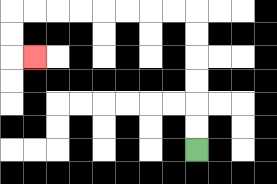{'start': '[8, 6]', 'end': '[1, 2]', 'path_directions': 'U,U,U,U,U,U,L,L,L,L,L,L,L,L,D,D,R', 'path_coordinates': '[[8, 6], [8, 5], [8, 4], [8, 3], [8, 2], [8, 1], [8, 0], [7, 0], [6, 0], [5, 0], [4, 0], [3, 0], [2, 0], [1, 0], [0, 0], [0, 1], [0, 2], [1, 2]]'}